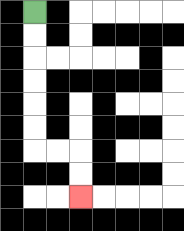{'start': '[1, 0]', 'end': '[3, 8]', 'path_directions': 'D,D,D,D,D,D,R,R,D,D', 'path_coordinates': '[[1, 0], [1, 1], [1, 2], [1, 3], [1, 4], [1, 5], [1, 6], [2, 6], [3, 6], [3, 7], [3, 8]]'}